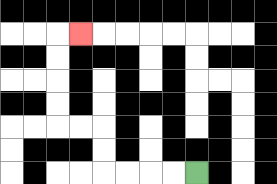{'start': '[8, 7]', 'end': '[3, 1]', 'path_directions': 'L,L,L,L,U,U,L,L,U,U,U,U,R', 'path_coordinates': '[[8, 7], [7, 7], [6, 7], [5, 7], [4, 7], [4, 6], [4, 5], [3, 5], [2, 5], [2, 4], [2, 3], [2, 2], [2, 1], [3, 1]]'}